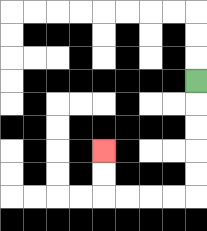{'start': '[8, 3]', 'end': '[4, 6]', 'path_directions': 'D,D,D,D,D,L,L,L,L,U,U', 'path_coordinates': '[[8, 3], [8, 4], [8, 5], [8, 6], [8, 7], [8, 8], [7, 8], [6, 8], [5, 8], [4, 8], [4, 7], [4, 6]]'}